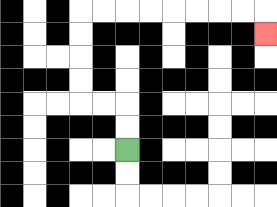{'start': '[5, 6]', 'end': '[11, 1]', 'path_directions': 'U,U,L,L,U,U,U,U,R,R,R,R,R,R,R,R,D', 'path_coordinates': '[[5, 6], [5, 5], [5, 4], [4, 4], [3, 4], [3, 3], [3, 2], [3, 1], [3, 0], [4, 0], [5, 0], [6, 0], [7, 0], [8, 0], [9, 0], [10, 0], [11, 0], [11, 1]]'}